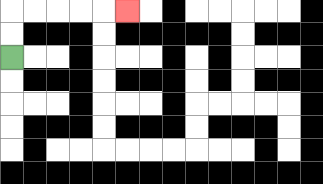{'start': '[0, 2]', 'end': '[5, 0]', 'path_directions': 'U,U,R,R,R,R,R', 'path_coordinates': '[[0, 2], [0, 1], [0, 0], [1, 0], [2, 0], [3, 0], [4, 0], [5, 0]]'}